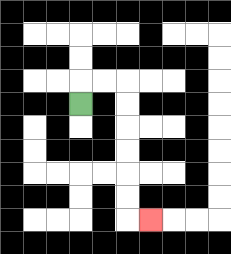{'start': '[3, 4]', 'end': '[6, 9]', 'path_directions': 'U,R,R,D,D,D,D,D,D,R', 'path_coordinates': '[[3, 4], [3, 3], [4, 3], [5, 3], [5, 4], [5, 5], [5, 6], [5, 7], [5, 8], [5, 9], [6, 9]]'}